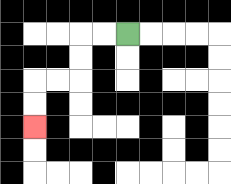{'start': '[5, 1]', 'end': '[1, 5]', 'path_directions': 'L,L,D,D,L,L,D,D', 'path_coordinates': '[[5, 1], [4, 1], [3, 1], [3, 2], [3, 3], [2, 3], [1, 3], [1, 4], [1, 5]]'}